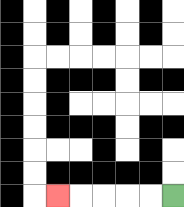{'start': '[7, 8]', 'end': '[2, 8]', 'path_directions': 'L,L,L,L,L', 'path_coordinates': '[[7, 8], [6, 8], [5, 8], [4, 8], [3, 8], [2, 8]]'}